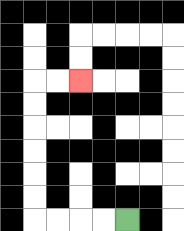{'start': '[5, 9]', 'end': '[3, 3]', 'path_directions': 'L,L,L,L,U,U,U,U,U,U,R,R', 'path_coordinates': '[[5, 9], [4, 9], [3, 9], [2, 9], [1, 9], [1, 8], [1, 7], [1, 6], [1, 5], [1, 4], [1, 3], [2, 3], [3, 3]]'}